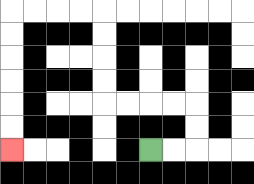{'start': '[6, 6]', 'end': '[0, 6]', 'path_directions': 'R,R,U,U,L,L,L,L,U,U,U,U,L,L,L,L,D,D,D,D,D,D', 'path_coordinates': '[[6, 6], [7, 6], [8, 6], [8, 5], [8, 4], [7, 4], [6, 4], [5, 4], [4, 4], [4, 3], [4, 2], [4, 1], [4, 0], [3, 0], [2, 0], [1, 0], [0, 0], [0, 1], [0, 2], [0, 3], [0, 4], [0, 5], [0, 6]]'}